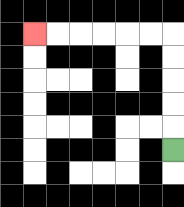{'start': '[7, 6]', 'end': '[1, 1]', 'path_directions': 'U,U,U,U,U,L,L,L,L,L,L', 'path_coordinates': '[[7, 6], [7, 5], [7, 4], [7, 3], [7, 2], [7, 1], [6, 1], [5, 1], [4, 1], [3, 1], [2, 1], [1, 1]]'}